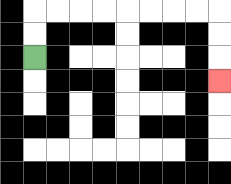{'start': '[1, 2]', 'end': '[9, 3]', 'path_directions': 'U,U,R,R,R,R,R,R,R,R,D,D,D', 'path_coordinates': '[[1, 2], [1, 1], [1, 0], [2, 0], [3, 0], [4, 0], [5, 0], [6, 0], [7, 0], [8, 0], [9, 0], [9, 1], [9, 2], [9, 3]]'}